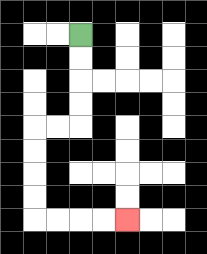{'start': '[3, 1]', 'end': '[5, 9]', 'path_directions': 'D,D,D,D,L,L,D,D,D,D,R,R,R,R', 'path_coordinates': '[[3, 1], [3, 2], [3, 3], [3, 4], [3, 5], [2, 5], [1, 5], [1, 6], [1, 7], [1, 8], [1, 9], [2, 9], [3, 9], [4, 9], [5, 9]]'}